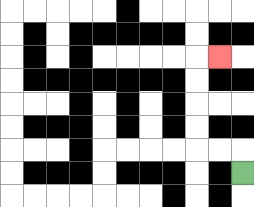{'start': '[10, 7]', 'end': '[9, 2]', 'path_directions': 'U,L,L,U,U,U,U,R', 'path_coordinates': '[[10, 7], [10, 6], [9, 6], [8, 6], [8, 5], [8, 4], [8, 3], [8, 2], [9, 2]]'}